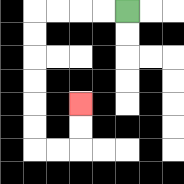{'start': '[5, 0]', 'end': '[3, 4]', 'path_directions': 'L,L,L,L,D,D,D,D,D,D,R,R,U,U', 'path_coordinates': '[[5, 0], [4, 0], [3, 0], [2, 0], [1, 0], [1, 1], [1, 2], [1, 3], [1, 4], [1, 5], [1, 6], [2, 6], [3, 6], [3, 5], [3, 4]]'}